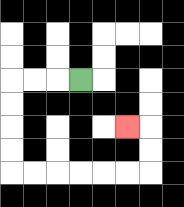{'start': '[3, 3]', 'end': '[5, 5]', 'path_directions': 'L,L,L,D,D,D,D,R,R,R,R,R,R,U,U,L', 'path_coordinates': '[[3, 3], [2, 3], [1, 3], [0, 3], [0, 4], [0, 5], [0, 6], [0, 7], [1, 7], [2, 7], [3, 7], [4, 7], [5, 7], [6, 7], [6, 6], [6, 5], [5, 5]]'}